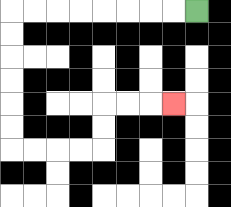{'start': '[8, 0]', 'end': '[7, 4]', 'path_directions': 'L,L,L,L,L,L,L,L,D,D,D,D,D,D,R,R,R,R,U,U,R,R,R', 'path_coordinates': '[[8, 0], [7, 0], [6, 0], [5, 0], [4, 0], [3, 0], [2, 0], [1, 0], [0, 0], [0, 1], [0, 2], [0, 3], [0, 4], [0, 5], [0, 6], [1, 6], [2, 6], [3, 6], [4, 6], [4, 5], [4, 4], [5, 4], [6, 4], [7, 4]]'}